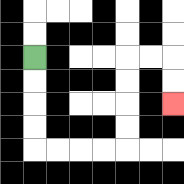{'start': '[1, 2]', 'end': '[7, 4]', 'path_directions': 'D,D,D,D,R,R,R,R,U,U,U,U,R,R,D,D', 'path_coordinates': '[[1, 2], [1, 3], [1, 4], [1, 5], [1, 6], [2, 6], [3, 6], [4, 6], [5, 6], [5, 5], [5, 4], [5, 3], [5, 2], [6, 2], [7, 2], [7, 3], [7, 4]]'}